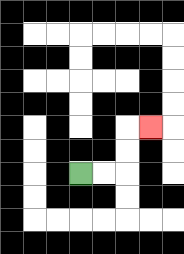{'start': '[3, 7]', 'end': '[6, 5]', 'path_directions': 'R,R,U,U,R', 'path_coordinates': '[[3, 7], [4, 7], [5, 7], [5, 6], [5, 5], [6, 5]]'}